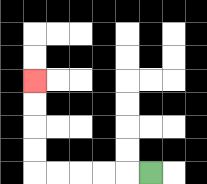{'start': '[6, 7]', 'end': '[1, 3]', 'path_directions': 'L,L,L,L,L,U,U,U,U', 'path_coordinates': '[[6, 7], [5, 7], [4, 7], [3, 7], [2, 7], [1, 7], [1, 6], [1, 5], [1, 4], [1, 3]]'}